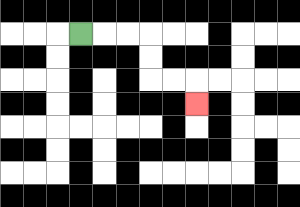{'start': '[3, 1]', 'end': '[8, 4]', 'path_directions': 'R,R,R,D,D,R,R,D', 'path_coordinates': '[[3, 1], [4, 1], [5, 1], [6, 1], [6, 2], [6, 3], [7, 3], [8, 3], [8, 4]]'}